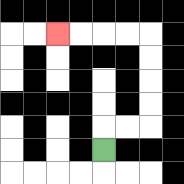{'start': '[4, 6]', 'end': '[2, 1]', 'path_directions': 'U,R,R,U,U,U,U,L,L,L,L', 'path_coordinates': '[[4, 6], [4, 5], [5, 5], [6, 5], [6, 4], [6, 3], [6, 2], [6, 1], [5, 1], [4, 1], [3, 1], [2, 1]]'}